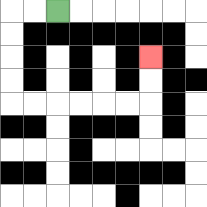{'start': '[2, 0]', 'end': '[6, 2]', 'path_directions': 'L,L,D,D,D,D,R,R,R,R,R,R,U,U', 'path_coordinates': '[[2, 0], [1, 0], [0, 0], [0, 1], [0, 2], [0, 3], [0, 4], [1, 4], [2, 4], [3, 4], [4, 4], [5, 4], [6, 4], [6, 3], [6, 2]]'}